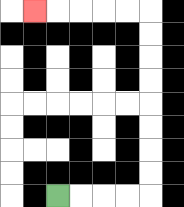{'start': '[2, 8]', 'end': '[1, 0]', 'path_directions': 'R,R,R,R,U,U,U,U,U,U,U,U,L,L,L,L,L', 'path_coordinates': '[[2, 8], [3, 8], [4, 8], [5, 8], [6, 8], [6, 7], [6, 6], [6, 5], [6, 4], [6, 3], [6, 2], [6, 1], [6, 0], [5, 0], [4, 0], [3, 0], [2, 0], [1, 0]]'}